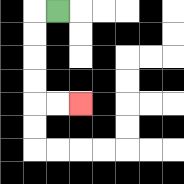{'start': '[2, 0]', 'end': '[3, 4]', 'path_directions': 'L,D,D,D,D,R,R', 'path_coordinates': '[[2, 0], [1, 0], [1, 1], [1, 2], [1, 3], [1, 4], [2, 4], [3, 4]]'}